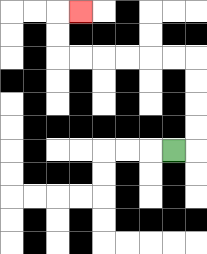{'start': '[7, 6]', 'end': '[3, 0]', 'path_directions': 'R,U,U,U,U,L,L,L,L,L,L,U,U,R', 'path_coordinates': '[[7, 6], [8, 6], [8, 5], [8, 4], [8, 3], [8, 2], [7, 2], [6, 2], [5, 2], [4, 2], [3, 2], [2, 2], [2, 1], [2, 0], [3, 0]]'}